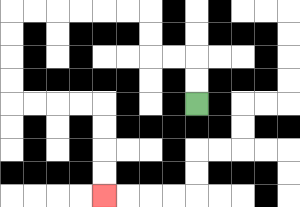{'start': '[8, 4]', 'end': '[4, 8]', 'path_directions': 'U,U,L,L,U,U,L,L,L,L,L,L,D,D,D,D,R,R,R,R,D,D,D,D', 'path_coordinates': '[[8, 4], [8, 3], [8, 2], [7, 2], [6, 2], [6, 1], [6, 0], [5, 0], [4, 0], [3, 0], [2, 0], [1, 0], [0, 0], [0, 1], [0, 2], [0, 3], [0, 4], [1, 4], [2, 4], [3, 4], [4, 4], [4, 5], [4, 6], [4, 7], [4, 8]]'}